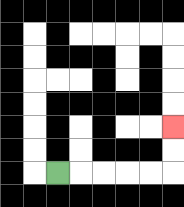{'start': '[2, 7]', 'end': '[7, 5]', 'path_directions': 'R,R,R,R,R,U,U', 'path_coordinates': '[[2, 7], [3, 7], [4, 7], [5, 7], [6, 7], [7, 7], [7, 6], [7, 5]]'}